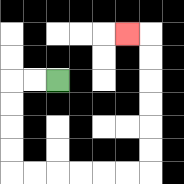{'start': '[2, 3]', 'end': '[5, 1]', 'path_directions': 'L,L,D,D,D,D,R,R,R,R,R,R,U,U,U,U,U,U,L', 'path_coordinates': '[[2, 3], [1, 3], [0, 3], [0, 4], [0, 5], [0, 6], [0, 7], [1, 7], [2, 7], [3, 7], [4, 7], [5, 7], [6, 7], [6, 6], [6, 5], [6, 4], [6, 3], [6, 2], [6, 1], [5, 1]]'}